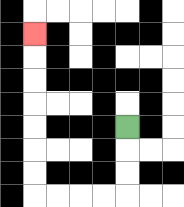{'start': '[5, 5]', 'end': '[1, 1]', 'path_directions': 'D,D,D,L,L,L,L,U,U,U,U,U,U,U', 'path_coordinates': '[[5, 5], [5, 6], [5, 7], [5, 8], [4, 8], [3, 8], [2, 8], [1, 8], [1, 7], [1, 6], [1, 5], [1, 4], [1, 3], [1, 2], [1, 1]]'}